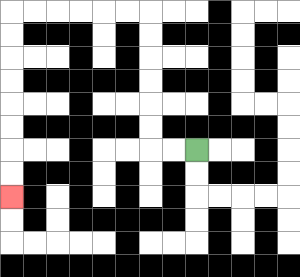{'start': '[8, 6]', 'end': '[0, 8]', 'path_directions': 'L,L,U,U,U,U,U,U,L,L,L,L,L,L,D,D,D,D,D,D,D,D', 'path_coordinates': '[[8, 6], [7, 6], [6, 6], [6, 5], [6, 4], [6, 3], [6, 2], [6, 1], [6, 0], [5, 0], [4, 0], [3, 0], [2, 0], [1, 0], [0, 0], [0, 1], [0, 2], [0, 3], [0, 4], [0, 5], [0, 6], [0, 7], [0, 8]]'}